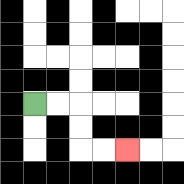{'start': '[1, 4]', 'end': '[5, 6]', 'path_directions': 'R,R,D,D,R,R', 'path_coordinates': '[[1, 4], [2, 4], [3, 4], [3, 5], [3, 6], [4, 6], [5, 6]]'}